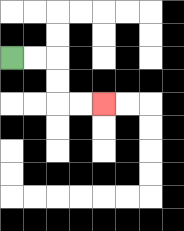{'start': '[0, 2]', 'end': '[4, 4]', 'path_directions': 'R,R,D,D,R,R', 'path_coordinates': '[[0, 2], [1, 2], [2, 2], [2, 3], [2, 4], [3, 4], [4, 4]]'}